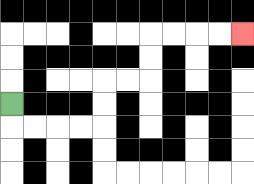{'start': '[0, 4]', 'end': '[10, 1]', 'path_directions': 'D,R,R,R,R,U,U,R,R,U,U,R,R,R,R', 'path_coordinates': '[[0, 4], [0, 5], [1, 5], [2, 5], [3, 5], [4, 5], [4, 4], [4, 3], [5, 3], [6, 3], [6, 2], [6, 1], [7, 1], [8, 1], [9, 1], [10, 1]]'}